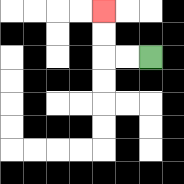{'start': '[6, 2]', 'end': '[4, 0]', 'path_directions': 'L,L,U,U', 'path_coordinates': '[[6, 2], [5, 2], [4, 2], [4, 1], [4, 0]]'}